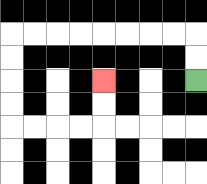{'start': '[8, 3]', 'end': '[4, 3]', 'path_directions': 'U,U,L,L,L,L,L,L,L,L,D,D,D,D,R,R,R,R,U,U', 'path_coordinates': '[[8, 3], [8, 2], [8, 1], [7, 1], [6, 1], [5, 1], [4, 1], [3, 1], [2, 1], [1, 1], [0, 1], [0, 2], [0, 3], [0, 4], [0, 5], [1, 5], [2, 5], [3, 5], [4, 5], [4, 4], [4, 3]]'}